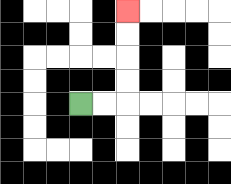{'start': '[3, 4]', 'end': '[5, 0]', 'path_directions': 'R,R,U,U,U,U', 'path_coordinates': '[[3, 4], [4, 4], [5, 4], [5, 3], [5, 2], [5, 1], [5, 0]]'}